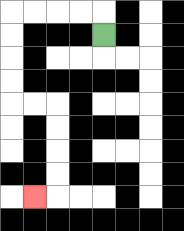{'start': '[4, 1]', 'end': '[1, 8]', 'path_directions': 'U,L,L,L,L,D,D,D,D,R,R,D,D,D,D,L', 'path_coordinates': '[[4, 1], [4, 0], [3, 0], [2, 0], [1, 0], [0, 0], [0, 1], [0, 2], [0, 3], [0, 4], [1, 4], [2, 4], [2, 5], [2, 6], [2, 7], [2, 8], [1, 8]]'}